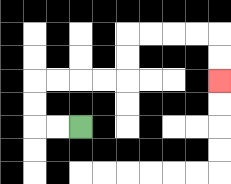{'start': '[3, 5]', 'end': '[9, 3]', 'path_directions': 'L,L,U,U,R,R,R,R,U,U,R,R,R,R,D,D', 'path_coordinates': '[[3, 5], [2, 5], [1, 5], [1, 4], [1, 3], [2, 3], [3, 3], [4, 3], [5, 3], [5, 2], [5, 1], [6, 1], [7, 1], [8, 1], [9, 1], [9, 2], [9, 3]]'}